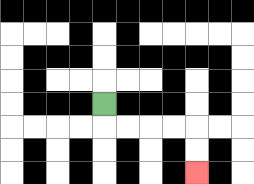{'start': '[4, 4]', 'end': '[8, 7]', 'path_directions': 'D,R,R,R,R,D,D', 'path_coordinates': '[[4, 4], [4, 5], [5, 5], [6, 5], [7, 5], [8, 5], [8, 6], [8, 7]]'}